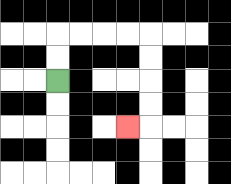{'start': '[2, 3]', 'end': '[5, 5]', 'path_directions': 'U,U,R,R,R,R,D,D,D,D,L', 'path_coordinates': '[[2, 3], [2, 2], [2, 1], [3, 1], [4, 1], [5, 1], [6, 1], [6, 2], [6, 3], [6, 4], [6, 5], [5, 5]]'}